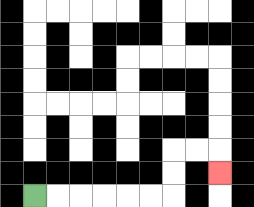{'start': '[1, 8]', 'end': '[9, 7]', 'path_directions': 'R,R,R,R,R,R,U,U,R,R,D', 'path_coordinates': '[[1, 8], [2, 8], [3, 8], [4, 8], [5, 8], [6, 8], [7, 8], [7, 7], [7, 6], [8, 6], [9, 6], [9, 7]]'}